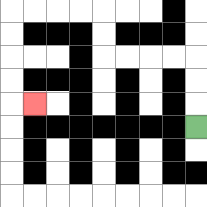{'start': '[8, 5]', 'end': '[1, 4]', 'path_directions': 'U,U,U,L,L,L,L,U,U,L,L,L,L,D,D,D,D,R', 'path_coordinates': '[[8, 5], [8, 4], [8, 3], [8, 2], [7, 2], [6, 2], [5, 2], [4, 2], [4, 1], [4, 0], [3, 0], [2, 0], [1, 0], [0, 0], [0, 1], [0, 2], [0, 3], [0, 4], [1, 4]]'}